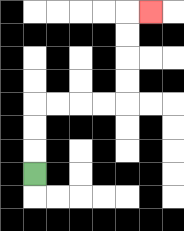{'start': '[1, 7]', 'end': '[6, 0]', 'path_directions': 'U,U,U,R,R,R,R,U,U,U,U,R', 'path_coordinates': '[[1, 7], [1, 6], [1, 5], [1, 4], [2, 4], [3, 4], [4, 4], [5, 4], [5, 3], [5, 2], [5, 1], [5, 0], [6, 0]]'}